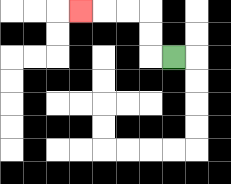{'start': '[7, 2]', 'end': '[3, 0]', 'path_directions': 'L,U,U,L,L,L', 'path_coordinates': '[[7, 2], [6, 2], [6, 1], [6, 0], [5, 0], [4, 0], [3, 0]]'}